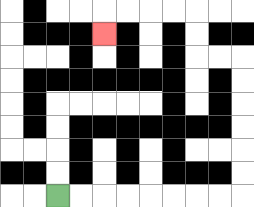{'start': '[2, 8]', 'end': '[4, 1]', 'path_directions': 'R,R,R,R,R,R,R,R,U,U,U,U,U,U,L,L,U,U,L,L,L,L,D', 'path_coordinates': '[[2, 8], [3, 8], [4, 8], [5, 8], [6, 8], [7, 8], [8, 8], [9, 8], [10, 8], [10, 7], [10, 6], [10, 5], [10, 4], [10, 3], [10, 2], [9, 2], [8, 2], [8, 1], [8, 0], [7, 0], [6, 0], [5, 0], [4, 0], [4, 1]]'}